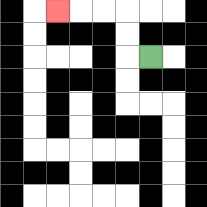{'start': '[6, 2]', 'end': '[2, 0]', 'path_directions': 'L,U,U,L,L,L', 'path_coordinates': '[[6, 2], [5, 2], [5, 1], [5, 0], [4, 0], [3, 0], [2, 0]]'}